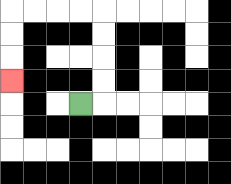{'start': '[3, 4]', 'end': '[0, 3]', 'path_directions': 'R,U,U,U,U,L,L,L,L,D,D,D', 'path_coordinates': '[[3, 4], [4, 4], [4, 3], [4, 2], [4, 1], [4, 0], [3, 0], [2, 0], [1, 0], [0, 0], [0, 1], [0, 2], [0, 3]]'}